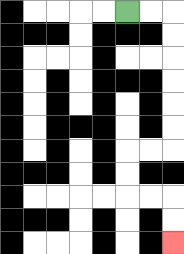{'start': '[5, 0]', 'end': '[7, 10]', 'path_directions': 'R,R,D,D,D,D,D,D,L,L,D,D,R,R,D,D', 'path_coordinates': '[[5, 0], [6, 0], [7, 0], [7, 1], [7, 2], [7, 3], [7, 4], [7, 5], [7, 6], [6, 6], [5, 6], [5, 7], [5, 8], [6, 8], [7, 8], [7, 9], [7, 10]]'}